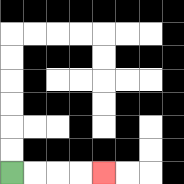{'start': '[0, 7]', 'end': '[4, 7]', 'path_directions': 'R,R,R,R', 'path_coordinates': '[[0, 7], [1, 7], [2, 7], [3, 7], [4, 7]]'}